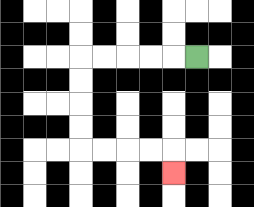{'start': '[8, 2]', 'end': '[7, 7]', 'path_directions': 'L,L,L,L,L,D,D,D,D,R,R,R,R,D', 'path_coordinates': '[[8, 2], [7, 2], [6, 2], [5, 2], [4, 2], [3, 2], [3, 3], [3, 4], [3, 5], [3, 6], [4, 6], [5, 6], [6, 6], [7, 6], [7, 7]]'}